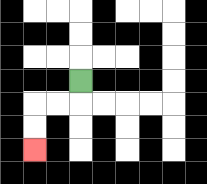{'start': '[3, 3]', 'end': '[1, 6]', 'path_directions': 'D,L,L,D,D', 'path_coordinates': '[[3, 3], [3, 4], [2, 4], [1, 4], [1, 5], [1, 6]]'}